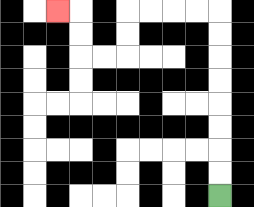{'start': '[9, 8]', 'end': '[2, 0]', 'path_directions': 'U,U,U,U,U,U,U,U,L,L,L,L,D,D,L,L,U,U,L', 'path_coordinates': '[[9, 8], [9, 7], [9, 6], [9, 5], [9, 4], [9, 3], [9, 2], [9, 1], [9, 0], [8, 0], [7, 0], [6, 0], [5, 0], [5, 1], [5, 2], [4, 2], [3, 2], [3, 1], [3, 0], [2, 0]]'}